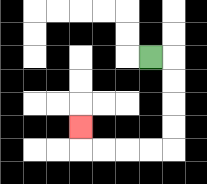{'start': '[6, 2]', 'end': '[3, 5]', 'path_directions': 'R,D,D,D,D,L,L,L,L,U', 'path_coordinates': '[[6, 2], [7, 2], [7, 3], [7, 4], [7, 5], [7, 6], [6, 6], [5, 6], [4, 6], [3, 6], [3, 5]]'}